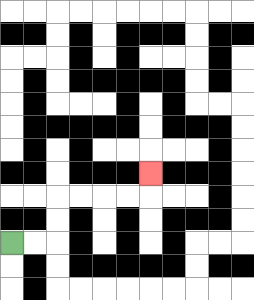{'start': '[0, 10]', 'end': '[6, 7]', 'path_directions': 'R,R,U,U,R,R,R,R,U', 'path_coordinates': '[[0, 10], [1, 10], [2, 10], [2, 9], [2, 8], [3, 8], [4, 8], [5, 8], [6, 8], [6, 7]]'}